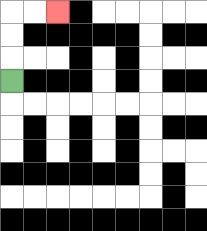{'start': '[0, 3]', 'end': '[2, 0]', 'path_directions': 'U,U,U,R,R', 'path_coordinates': '[[0, 3], [0, 2], [0, 1], [0, 0], [1, 0], [2, 0]]'}